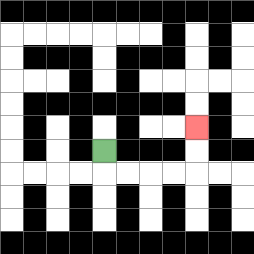{'start': '[4, 6]', 'end': '[8, 5]', 'path_directions': 'D,R,R,R,R,U,U', 'path_coordinates': '[[4, 6], [4, 7], [5, 7], [6, 7], [7, 7], [8, 7], [8, 6], [8, 5]]'}